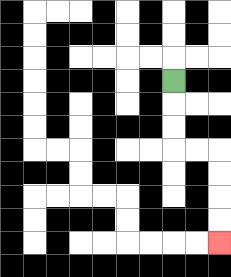{'start': '[7, 3]', 'end': '[9, 10]', 'path_directions': 'D,D,D,R,R,D,D,D,D', 'path_coordinates': '[[7, 3], [7, 4], [7, 5], [7, 6], [8, 6], [9, 6], [9, 7], [9, 8], [9, 9], [9, 10]]'}